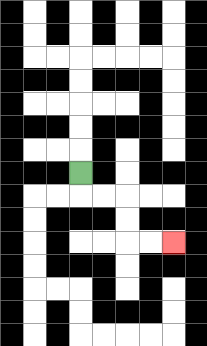{'start': '[3, 7]', 'end': '[7, 10]', 'path_directions': 'D,R,R,D,D,R,R', 'path_coordinates': '[[3, 7], [3, 8], [4, 8], [5, 8], [5, 9], [5, 10], [6, 10], [7, 10]]'}